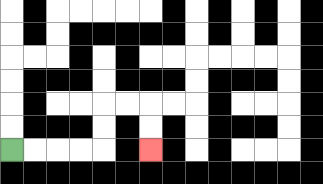{'start': '[0, 6]', 'end': '[6, 6]', 'path_directions': 'R,R,R,R,U,U,R,R,D,D', 'path_coordinates': '[[0, 6], [1, 6], [2, 6], [3, 6], [4, 6], [4, 5], [4, 4], [5, 4], [6, 4], [6, 5], [6, 6]]'}